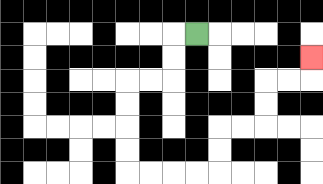{'start': '[8, 1]', 'end': '[13, 2]', 'path_directions': 'L,D,D,L,L,D,D,D,D,R,R,R,R,U,U,R,R,U,U,R,R,U', 'path_coordinates': '[[8, 1], [7, 1], [7, 2], [7, 3], [6, 3], [5, 3], [5, 4], [5, 5], [5, 6], [5, 7], [6, 7], [7, 7], [8, 7], [9, 7], [9, 6], [9, 5], [10, 5], [11, 5], [11, 4], [11, 3], [12, 3], [13, 3], [13, 2]]'}